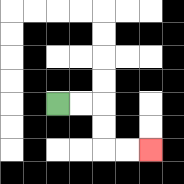{'start': '[2, 4]', 'end': '[6, 6]', 'path_directions': 'R,R,D,D,R,R', 'path_coordinates': '[[2, 4], [3, 4], [4, 4], [4, 5], [4, 6], [5, 6], [6, 6]]'}